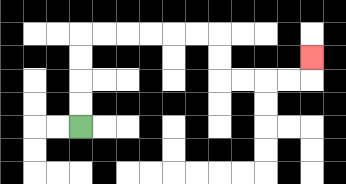{'start': '[3, 5]', 'end': '[13, 2]', 'path_directions': 'U,U,U,U,R,R,R,R,R,R,D,D,R,R,R,R,U', 'path_coordinates': '[[3, 5], [3, 4], [3, 3], [3, 2], [3, 1], [4, 1], [5, 1], [6, 1], [7, 1], [8, 1], [9, 1], [9, 2], [9, 3], [10, 3], [11, 3], [12, 3], [13, 3], [13, 2]]'}